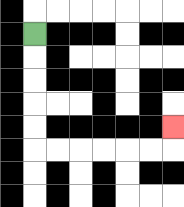{'start': '[1, 1]', 'end': '[7, 5]', 'path_directions': 'D,D,D,D,D,R,R,R,R,R,R,U', 'path_coordinates': '[[1, 1], [1, 2], [1, 3], [1, 4], [1, 5], [1, 6], [2, 6], [3, 6], [4, 6], [5, 6], [6, 6], [7, 6], [7, 5]]'}